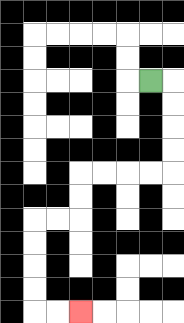{'start': '[6, 3]', 'end': '[3, 13]', 'path_directions': 'R,D,D,D,D,L,L,L,L,D,D,L,L,D,D,D,D,R,R', 'path_coordinates': '[[6, 3], [7, 3], [7, 4], [7, 5], [7, 6], [7, 7], [6, 7], [5, 7], [4, 7], [3, 7], [3, 8], [3, 9], [2, 9], [1, 9], [1, 10], [1, 11], [1, 12], [1, 13], [2, 13], [3, 13]]'}